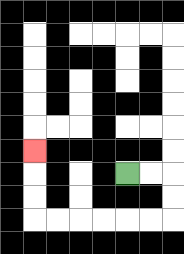{'start': '[5, 7]', 'end': '[1, 6]', 'path_directions': 'R,R,D,D,L,L,L,L,L,L,U,U,U', 'path_coordinates': '[[5, 7], [6, 7], [7, 7], [7, 8], [7, 9], [6, 9], [5, 9], [4, 9], [3, 9], [2, 9], [1, 9], [1, 8], [1, 7], [1, 6]]'}